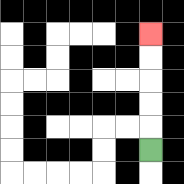{'start': '[6, 6]', 'end': '[6, 1]', 'path_directions': 'U,U,U,U,U', 'path_coordinates': '[[6, 6], [6, 5], [6, 4], [6, 3], [6, 2], [6, 1]]'}